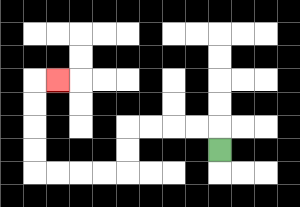{'start': '[9, 6]', 'end': '[2, 3]', 'path_directions': 'U,L,L,L,L,D,D,L,L,L,L,U,U,U,U,R', 'path_coordinates': '[[9, 6], [9, 5], [8, 5], [7, 5], [6, 5], [5, 5], [5, 6], [5, 7], [4, 7], [3, 7], [2, 7], [1, 7], [1, 6], [1, 5], [1, 4], [1, 3], [2, 3]]'}